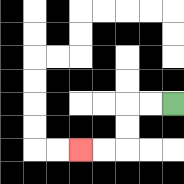{'start': '[7, 4]', 'end': '[3, 6]', 'path_directions': 'L,L,D,D,L,L', 'path_coordinates': '[[7, 4], [6, 4], [5, 4], [5, 5], [5, 6], [4, 6], [3, 6]]'}